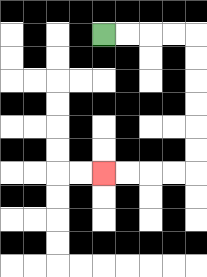{'start': '[4, 1]', 'end': '[4, 7]', 'path_directions': 'R,R,R,R,D,D,D,D,D,D,L,L,L,L', 'path_coordinates': '[[4, 1], [5, 1], [6, 1], [7, 1], [8, 1], [8, 2], [8, 3], [8, 4], [8, 5], [8, 6], [8, 7], [7, 7], [6, 7], [5, 7], [4, 7]]'}